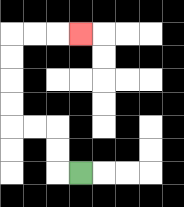{'start': '[3, 7]', 'end': '[3, 1]', 'path_directions': 'L,U,U,L,L,U,U,U,U,R,R,R', 'path_coordinates': '[[3, 7], [2, 7], [2, 6], [2, 5], [1, 5], [0, 5], [0, 4], [0, 3], [0, 2], [0, 1], [1, 1], [2, 1], [3, 1]]'}